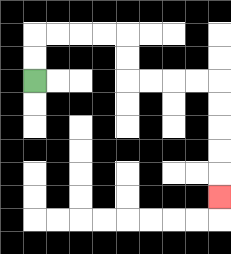{'start': '[1, 3]', 'end': '[9, 8]', 'path_directions': 'U,U,R,R,R,R,D,D,R,R,R,R,D,D,D,D,D', 'path_coordinates': '[[1, 3], [1, 2], [1, 1], [2, 1], [3, 1], [4, 1], [5, 1], [5, 2], [5, 3], [6, 3], [7, 3], [8, 3], [9, 3], [9, 4], [9, 5], [9, 6], [9, 7], [9, 8]]'}